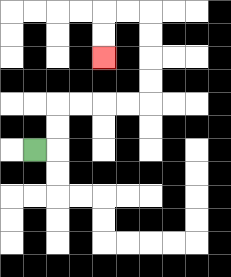{'start': '[1, 6]', 'end': '[4, 2]', 'path_directions': 'R,U,U,R,R,R,R,U,U,U,U,L,L,D,D', 'path_coordinates': '[[1, 6], [2, 6], [2, 5], [2, 4], [3, 4], [4, 4], [5, 4], [6, 4], [6, 3], [6, 2], [6, 1], [6, 0], [5, 0], [4, 0], [4, 1], [4, 2]]'}